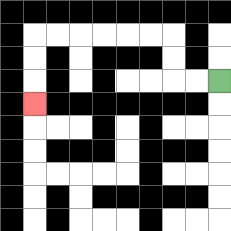{'start': '[9, 3]', 'end': '[1, 4]', 'path_directions': 'L,L,U,U,L,L,L,L,L,L,D,D,D', 'path_coordinates': '[[9, 3], [8, 3], [7, 3], [7, 2], [7, 1], [6, 1], [5, 1], [4, 1], [3, 1], [2, 1], [1, 1], [1, 2], [1, 3], [1, 4]]'}